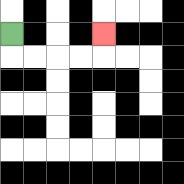{'start': '[0, 1]', 'end': '[4, 1]', 'path_directions': 'D,R,R,R,R,U', 'path_coordinates': '[[0, 1], [0, 2], [1, 2], [2, 2], [3, 2], [4, 2], [4, 1]]'}